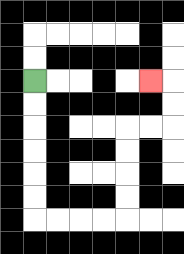{'start': '[1, 3]', 'end': '[6, 3]', 'path_directions': 'D,D,D,D,D,D,R,R,R,R,U,U,U,U,R,R,U,U,L', 'path_coordinates': '[[1, 3], [1, 4], [1, 5], [1, 6], [1, 7], [1, 8], [1, 9], [2, 9], [3, 9], [4, 9], [5, 9], [5, 8], [5, 7], [5, 6], [5, 5], [6, 5], [7, 5], [7, 4], [7, 3], [6, 3]]'}